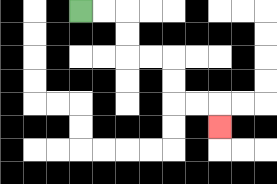{'start': '[3, 0]', 'end': '[9, 5]', 'path_directions': 'R,R,D,D,R,R,D,D,R,R,D', 'path_coordinates': '[[3, 0], [4, 0], [5, 0], [5, 1], [5, 2], [6, 2], [7, 2], [7, 3], [7, 4], [8, 4], [9, 4], [9, 5]]'}